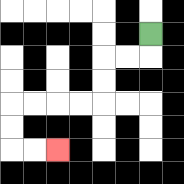{'start': '[6, 1]', 'end': '[2, 6]', 'path_directions': 'D,L,L,D,D,L,L,L,L,D,D,R,R', 'path_coordinates': '[[6, 1], [6, 2], [5, 2], [4, 2], [4, 3], [4, 4], [3, 4], [2, 4], [1, 4], [0, 4], [0, 5], [0, 6], [1, 6], [2, 6]]'}